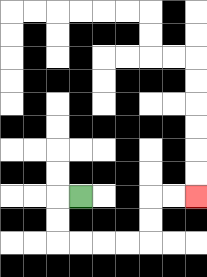{'start': '[3, 8]', 'end': '[8, 8]', 'path_directions': 'L,D,D,R,R,R,R,U,U,R,R', 'path_coordinates': '[[3, 8], [2, 8], [2, 9], [2, 10], [3, 10], [4, 10], [5, 10], [6, 10], [6, 9], [6, 8], [7, 8], [8, 8]]'}